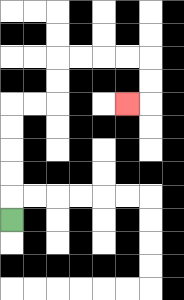{'start': '[0, 9]', 'end': '[5, 4]', 'path_directions': 'U,U,U,U,U,R,R,U,U,R,R,R,R,D,D,L', 'path_coordinates': '[[0, 9], [0, 8], [0, 7], [0, 6], [0, 5], [0, 4], [1, 4], [2, 4], [2, 3], [2, 2], [3, 2], [4, 2], [5, 2], [6, 2], [6, 3], [6, 4], [5, 4]]'}